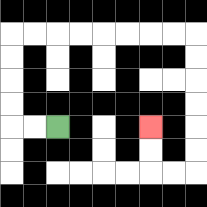{'start': '[2, 5]', 'end': '[6, 5]', 'path_directions': 'L,L,U,U,U,U,R,R,R,R,R,R,R,R,D,D,D,D,D,D,L,L,U,U', 'path_coordinates': '[[2, 5], [1, 5], [0, 5], [0, 4], [0, 3], [0, 2], [0, 1], [1, 1], [2, 1], [3, 1], [4, 1], [5, 1], [6, 1], [7, 1], [8, 1], [8, 2], [8, 3], [8, 4], [8, 5], [8, 6], [8, 7], [7, 7], [6, 7], [6, 6], [6, 5]]'}